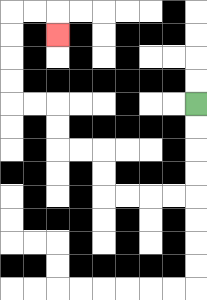{'start': '[8, 4]', 'end': '[2, 1]', 'path_directions': 'D,D,D,D,L,L,L,L,U,U,L,L,U,U,L,L,U,U,U,U,R,R,D', 'path_coordinates': '[[8, 4], [8, 5], [8, 6], [8, 7], [8, 8], [7, 8], [6, 8], [5, 8], [4, 8], [4, 7], [4, 6], [3, 6], [2, 6], [2, 5], [2, 4], [1, 4], [0, 4], [0, 3], [0, 2], [0, 1], [0, 0], [1, 0], [2, 0], [2, 1]]'}